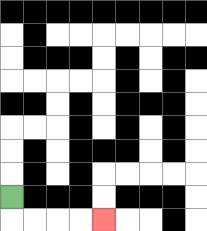{'start': '[0, 8]', 'end': '[4, 9]', 'path_directions': 'D,R,R,R,R', 'path_coordinates': '[[0, 8], [0, 9], [1, 9], [2, 9], [3, 9], [4, 9]]'}